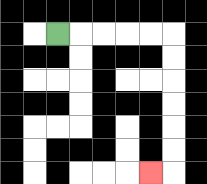{'start': '[2, 1]', 'end': '[6, 7]', 'path_directions': 'R,R,R,R,R,D,D,D,D,D,D,L', 'path_coordinates': '[[2, 1], [3, 1], [4, 1], [5, 1], [6, 1], [7, 1], [7, 2], [7, 3], [7, 4], [7, 5], [7, 6], [7, 7], [6, 7]]'}